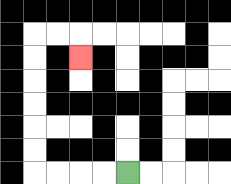{'start': '[5, 7]', 'end': '[3, 2]', 'path_directions': 'L,L,L,L,U,U,U,U,U,U,R,R,D', 'path_coordinates': '[[5, 7], [4, 7], [3, 7], [2, 7], [1, 7], [1, 6], [1, 5], [1, 4], [1, 3], [1, 2], [1, 1], [2, 1], [3, 1], [3, 2]]'}